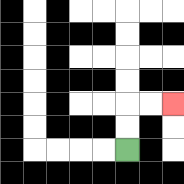{'start': '[5, 6]', 'end': '[7, 4]', 'path_directions': 'U,U,R,R', 'path_coordinates': '[[5, 6], [5, 5], [5, 4], [6, 4], [7, 4]]'}